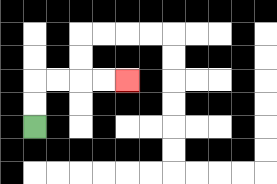{'start': '[1, 5]', 'end': '[5, 3]', 'path_directions': 'U,U,R,R,R,R', 'path_coordinates': '[[1, 5], [1, 4], [1, 3], [2, 3], [3, 3], [4, 3], [5, 3]]'}